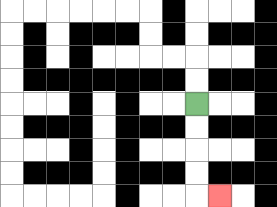{'start': '[8, 4]', 'end': '[9, 8]', 'path_directions': 'D,D,D,D,R', 'path_coordinates': '[[8, 4], [8, 5], [8, 6], [8, 7], [8, 8], [9, 8]]'}